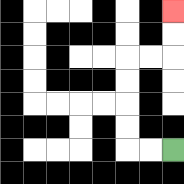{'start': '[7, 6]', 'end': '[7, 0]', 'path_directions': 'L,L,U,U,U,U,R,R,U,U', 'path_coordinates': '[[7, 6], [6, 6], [5, 6], [5, 5], [5, 4], [5, 3], [5, 2], [6, 2], [7, 2], [7, 1], [7, 0]]'}